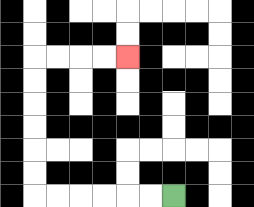{'start': '[7, 8]', 'end': '[5, 2]', 'path_directions': 'L,L,L,L,L,L,U,U,U,U,U,U,R,R,R,R', 'path_coordinates': '[[7, 8], [6, 8], [5, 8], [4, 8], [3, 8], [2, 8], [1, 8], [1, 7], [1, 6], [1, 5], [1, 4], [1, 3], [1, 2], [2, 2], [3, 2], [4, 2], [5, 2]]'}